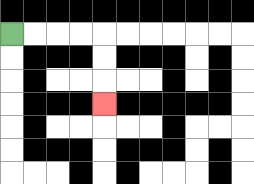{'start': '[0, 1]', 'end': '[4, 4]', 'path_directions': 'R,R,R,R,D,D,D', 'path_coordinates': '[[0, 1], [1, 1], [2, 1], [3, 1], [4, 1], [4, 2], [4, 3], [4, 4]]'}